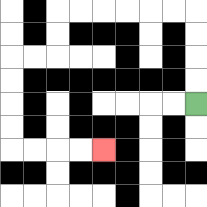{'start': '[8, 4]', 'end': '[4, 6]', 'path_directions': 'U,U,U,U,L,L,L,L,L,L,D,D,L,L,D,D,D,D,R,R,R,R', 'path_coordinates': '[[8, 4], [8, 3], [8, 2], [8, 1], [8, 0], [7, 0], [6, 0], [5, 0], [4, 0], [3, 0], [2, 0], [2, 1], [2, 2], [1, 2], [0, 2], [0, 3], [0, 4], [0, 5], [0, 6], [1, 6], [2, 6], [3, 6], [4, 6]]'}